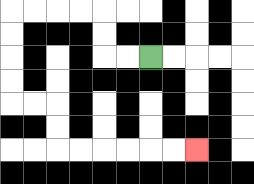{'start': '[6, 2]', 'end': '[8, 6]', 'path_directions': 'L,L,U,U,L,L,L,L,D,D,D,D,R,R,D,D,R,R,R,R,R,R', 'path_coordinates': '[[6, 2], [5, 2], [4, 2], [4, 1], [4, 0], [3, 0], [2, 0], [1, 0], [0, 0], [0, 1], [0, 2], [0, 3], [0, 4], [1, 4], [2, 4], [2, 5], [2, 6], [3, 6], [4, 6], [5, 6], [6, 6], [7, 6], [8, 6]]'}